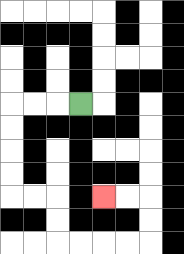{'start': '[3, 4]', 'end': '[4, 8]', 'path_directions': 'L,L,L,D,D,D,D,R,R,D,D,R,R,R,R,U,U,L,L', 'path_coordinates': '[[3, 4], [2, 4], [1, 4], [0, 4], [0, 5], [0, 6], [0, 7], [0, 8], [1, 8], [2, 8], [2, 9], [2, 10], [3, 10], [4, 10], [5, 10], [6, 10], [6, 9], [6, 8], [5, 8], [4, 8]]'}